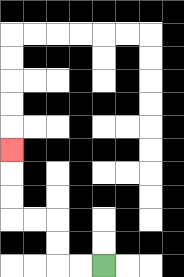{'start': '[4, 11]', 'end': '[0, 6]', 'path_directions': 'L,L,U,U,L,L,U,U,U', 'path_coordinates': '[[4, 11], [3, 11], [2, 11], [2, 10], [2, 9], [1, 9], [0, 9], [0, 8], [0, 7], [0, 6]]'}